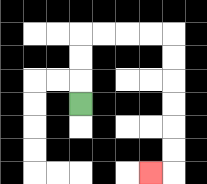{'start': '[3, 4]', 'end': '[6, 7]', 'path_directions': 'U,U,U,R,R,R,R,D,D,D,D,D,D,L', 'path_coordinates': '[[3, 4], [3, 3], [3, 2], [3, 1], [4, 1], [5, 1], [6, 1], [7, 1], [7, 2], [7, 3], [7, 4], [7, 5], [7, 6], [7, 7], [6, 7]]'}